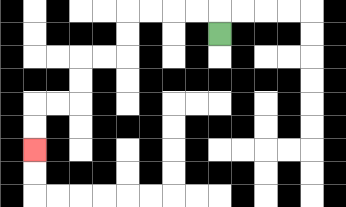{'start': '[9, 1]', 'end': '[1, 6]', 'path_directions': 'U,L,L,L,L,D,D,L,L,D,D,L,L,D,D', 'path_coordinates': '[[9, 1], [9, 0], [8, 0], [7, 0], [6, 0], [5, 0], [5, 1], [5, 2], [4, 2], [3, 2], [3, 3], [3, 4], [2, 4], [1, 4], [1, 5], [1, 6]]'}